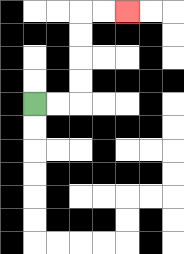{'start': '[1, 4]', 'end': '[5, 0]', 'path_directions': 'R,R,U,U,U,U,R,R', 'path_coordinates': '[[1, 4], [2, 4], [3, 4], [3, 3], [3, 2], [3, 1], [3, 0], [4, 0], [5, 0]]'}